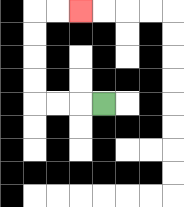{'start': '[4, 4]', 'end': '[3, 0]', 'path_directions': 'L,L,L,U,U,U,U,R,R', 'path_coordinates': '[[4, 4], [3, 4], [2, 4], [1, 4], [1, 3], [1, 2], [1, 1], [1, 0], [2, 0], [3, 0]]'}